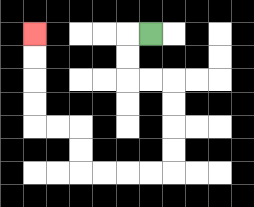{'start': '[6, 1]', 'end': '[1, 1]', 'path_directions': 'L,D,D,R,R,D,D,D,D,L,L,L,L,U,U,L,L,U,U,U,U', 'path_coordinates': '[[6, 1], [5, 1], [5, 2], [5, 3], [6, 3], [7, 3], [7, 4], [7, 5], [7, 6], [7, 7], [6, 7], [5, 7], [4, 7], [3, 7], [3, 6], [3, 5], [2, 5], [1, 5], [1, 4], [1, 3], [1, 2], [1, 1]]'}